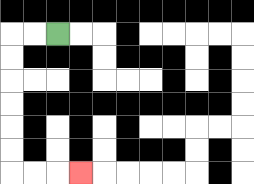{'start': '[2, 1]', 'end': '[3, 7]', 'path_directions': 'L,L,D,D,D,D,D,D,R,R,R', 'path_coordinates': '[[2, 1], [1, 1], [0, 1], [0, 2], [0, 3], [0, 4], [0, 5], [0, 6], [0, 7], [1, 7], [2, 7], [3, 7]]'}